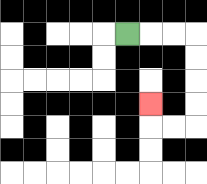{'start': '[5, 1]', 'end': '[6, 4]', 'path_directions': 'R,R,R,D,D,D,D,L,L,U', 'path_coordinates': '[[5, 1], [6, 1], [7, 1], [8, 1], [8, 2], [8, 3], [8, 4], [8, 5], [7, 5], [6, 5], [6, 4]]'}